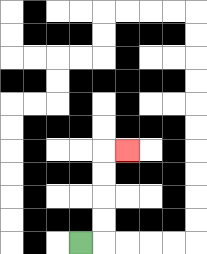{'start': '[3, 10]', 'end': '[5, 6]', 'path_directions': 'R,U,U,U,U,R', 'path_coordinates': '[[3, 10], [4, 10], [4, 9], [4, 8], [4, 7], [4, 6], [5, 6]]'}